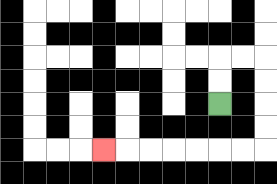{'start': '[9, 4]', 'end': '[4, 6]', 'path_directions': 'U,U,R,R,D,D,D,D,L,L,L,L,L,L,L', 'path_coordinates': '[[9, 4], [9, 3], [9, 2], [10, 2], [11, 2], [11, 3], [11, 4], [11, 5], [11, 6], [10, 6], [9, 6], [8, 6], [7, 6], [6, 6], [5, 6], [4, 6]]'}